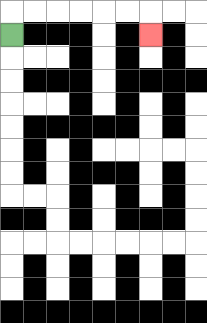{'start': '[0, 1]', 'end': '[6, 1]', 'path_directions': 'U,R,R,R,R,R,R,D', 'path_coordinates': '[[0, 1], [0, 0], [1, 0], [2, 0], [3, 0], [4, 0], [5, 0], [6, 0], [6, 1]]'}